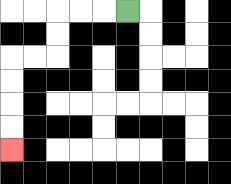{'start': '[5, 0]', 'end': '[0, 6]', 'path_directions': 'L,L,L,D,D,L,L,D,D,D,D', 'path_coordinates': '[[5, 0], [4, 0], [3, 0], [2, 0], [2, 1], [2, 2], [1, 2], [0, 2], [0, 3], [0, 4], [0, 5], [0, 6]]'}